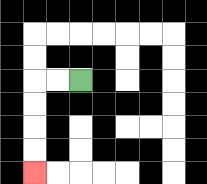{'start': '[3, 3]', 'end': '[1, 7]', 'path_directions': 'L,L,D,D,D,D', 'path_coordinates': '[[3, 3], [2, 3], [1, 3], [1, 4], [1, 5], [1, 6], [1, 7]]'}